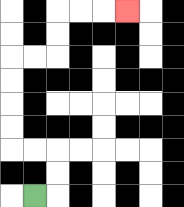{'start': '[1, 8]', 'end': '[5, 0]', 'path_directions': 'R,U,U,L,L,U,U,U,U,R,R,U,U,R,R,R', 'path_coordinates': '[[1, 8], [2, 8], [2, 7], [2, 6], [1, 6], [0, 6], [0, 5], [0, 4], [0, 3], [0, 2], [1, 2], [2, 2], [2, 1], [2, 0], [3, 0], [4, 0], [5, 0]]'}